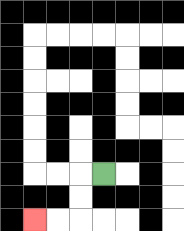{'start': '[4, 7]', 'end': '[1, 9]', 'path_directions': 'L,D,D,L,L', 'path_coordinates': '[[4, 7], [3, 7], [3, 8], [3, 9], [2, 9], [1, 9]]'}